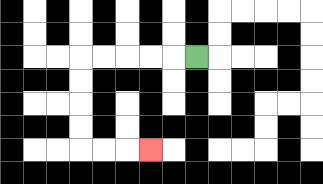{'start': '[8, 2]', 'end': '[6, 6]', 'path_directions': 'L,L,L,L,L,D,D,D,D,R,R,R', 'path_coordinates': '[[8, 2], [7, 2], [6, 2], [5, 2], [4, 2], [3, 2], [3, 3], [3, 4], [3, 5], [3, 6], [4, 6], [5, 6], [6, 6]]'}